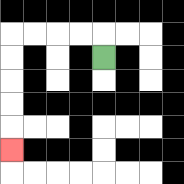{'start': '[4, 2]', 'end': '[0, 6]', 'path_directions': 'U,L,L,L,L,D,D,D,D,D', 'path_coordinates': '[[4, 2], [4, 1], [3, 1], [2, 1], [1, 1], [0, 1], [0, 2], [0, 3], [0, 4], [0, 5], [0, 6]]'}